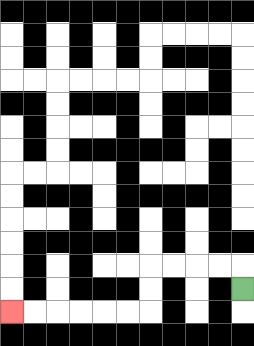{'start': '[10, 12]', 'end': '[0, 13]', 'path_directions': 'U,L,L,L,L,D,D,L,L,L,L,L,L', 'path_coordinates': '[[10, 12], [10, 11], [9, 11], [8, 11], [7, 11], [6, 11], [6, 12], [6, 13], [5, 13], [4, 13], [3, 13], [2, 13], [1, 13], [0, 13]]'}